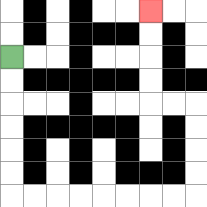{'start': '[0, 2]', 'end': '[6, 0]', 'path_directions': 'D,D,D,D,D,D,R,R,R,R,R,R,R,R,U,U,U,U,L,L,U,U,U,U', 'path_coordinates': '[[0, 2], [0, 3], [0, 4], [0, 5], [0, 6], [0, 7], [0, 8], [1, 8], [2, 8], [3, 8], [4, 8], [5, 8], [6, 8], [7, 8], [8, 8], [8, 7], [8, 6], [8, 5], [8, 4], [7, 4], [6, 4], [6, 3], [6, 2], [6, 1], [6, 0]]'}